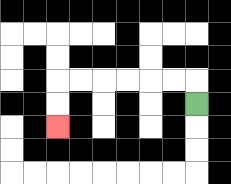{'start': '[8, 4]', 'end': '[2, 5]', 'path_directions': 'U,L,L,L,L,L,L,D,D', 'path_coordinates': '[[8, 4], [8, 3], [7, 3], [6, 3], [5, 3], [4, 3], [3, 3], [2, 3], [2, 4], [2, 5]]'}